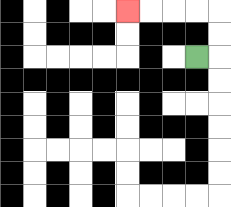{'start': '[8, 2]', 'end': '[5, 0]', 'path_directions': 'R,U,U,L,L,L,L', 'path_coordinates': '[[8, 2], [9, 2], [9, 1], [9, 0], [8, 0], [7, 0], [6, 0], [5, 0]]'}